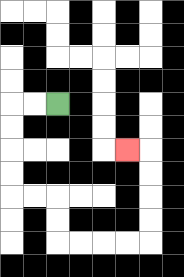{'start': '[2, 4]', 'end': '[5, 6]', 'path_directions': 'L,L,D,D,D,D,R,R,D,D,R,R,R,R,U,U,U,U,L', 'path_coordinates': '[[2, 4], [1, 4], [0, 4], [0, 5], [0, 6], [0, 7], [0, 8], [1, 8], [2, 8], [2, 9], [2, 10], [3, 10], [4, 10], [5, 10], [6, 10], [6, 9], [6, 8], [6, 7], [6, 6], [5, 6]]'}